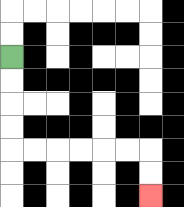{'start': '[0, 2]', 'end': '[6, 8]', 'path_directions': 'D,D,D,D,R,R,R,R,R,R,D,D', 'path_coordinates': '[[0, 2], [0, 3], [0, 4], [0, 5], [0, 6], [1, 6], [2, 6], [3, 6], [4, 6], [5, 6], [6, 6], [6, 7], [6, 8]]'}